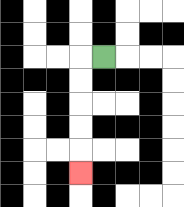{'start': '[4, 2]', 'end': '[3, 7]', 'path_directions': 'L,D,D,D,D,D', 'path_coordinates': '[[4, 2], [3, 2], [3, 3], [3, 4], [3, 5], [3, 6], [3, 7]]'}